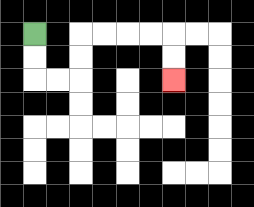{'start': '[1, 1]', 'end': '[7, 3]', 'path_directions': 'D,D,R,R,U,U,R,R,R,R,D,D', 'path_coordinates': '[[1, 1], [1, 2], [1, 3], [2, 3], [3, 3], [3, 2], [3, 1], [4, 1], [5, 1], [6, 1], [7, 1], [7, 2], [7, 3]]'}